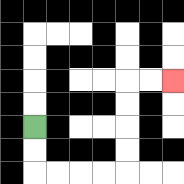{'start': '[1, 5]', 'end': '[7, 3]', 'path_directions': 'D,D,R,R,R,R,U,U,U,U,R,R', 'path_coordinates': '[[1, 5], [1, 6], [1, 7], [2, 7], [3, 7], [4, 7], [5, 7], [5, 6], [5, 5], [5, 4], [5, 3], [6, 3], [7, 3]]'}